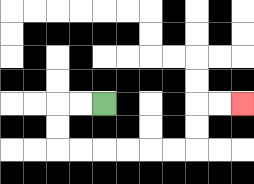{'start': '[4, 4]', 'end': '[10, 4]', 'path_directions': 'L,L,D,D,R,R,R,R,R,R,U,U,R,R', 'path_coordinates': '[[4, 4], [3, 4], [2, 4], [2, 5], [2, 6], [3, 6], [4, 6], [5, 6], [6, 6], [7, 6], [8, 6], [8, 5], [8, 4], [9, 4], [10, 4]]'}